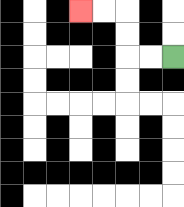{'start': '[7, 2]', 'end': '[3, 0]', 'path_directions': 'L,L,U,U,L,L', 'path_coordinates': '[[7, 2], [6, 2], [5, 2], [5, 1], [5, 0], [4, 0], [3, 0]]'}